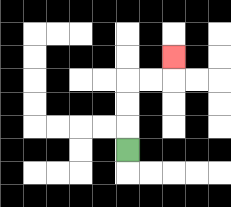{'start': '[5, 6]', 'end': '[7, 2]', 'path_directions': 'U,U,U,R,R,U', 'path_coordinates': '[[5, 6], [5, 5], [5, 4], [5, 3], [6, 3], [7, 3], [7, 2]]'}